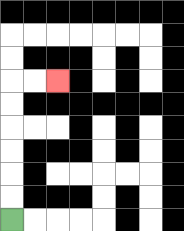{'start': '[0, 9]', 'end': '[2, 3]', 'path_directions': 'U,U,U,U,U,U,R,R', 'path_coordinates': '[[0, 9], [0, 8], [0, 7], [0, 6], [0, 5], [0, 4], [0, 3], [1, 3], [2, 3]]'}